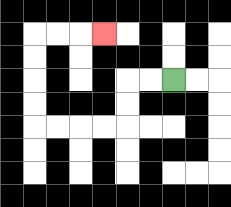{'start': '[7, 3]', 'end': '[4, 1]', 'path_directions': 'L,L,D,D,L,L,L,L,U,U,U,U,R,R,R', 'path_coordinates': '[[7, 3], [6, 3], [5, 3], [5, 4], [5, 5], [4, 5], [3, 5], [2, 5], [1, 5], [1, 4], [1, 3], [1, 2], [1, 1], [2, 1], [3, 1], [4, 1]]'}